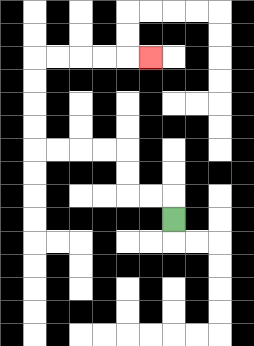{'start': '[7, 9]', 'end': '[6, 2]', 'path_directions': 'U,L,L,U,U,L,L,L,L,U,U,U,U,R,R,R,R,R', 'path_coordinates': '[[7, 9], [7, 8], [6, 8], [5, 8], [5, 7], [5, 6], [4, 6], [3, 6], [2, 6], [1, 6], [1, 5], [1, 4], [1, 3], [1, 2], [2, 2], [3, 2], [4, 2], [5, 2], [6, 2]]'}